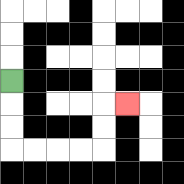{'start': '[0, 3]', 'end': '[5, 4]', 'path_directions': 'D,D,D,R,R,R,R,U,U,R', 'path_coordinates': '[[0, 3], [0, 4], [0, 5], [0, 6], [1, 6], [2, 6], [3, 6], [4, 6], [4, 5], [4, 4], [5, 4]]'}